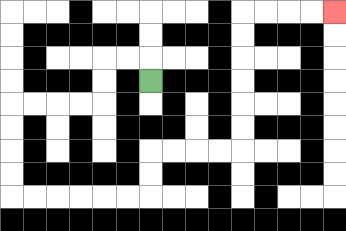{'start': '[6, 3]', 'end': '[14, 0]', 'path_directions': 'U,L,L,D,D,L,L,L,L,D,D,D,D,R,R,R,R,R,R,U,U,R,R,R,R,U,U,U,U,U,U,R,R,R,R', 'path_coordinates': '[[6, 3], [6, 2], [5, 2], [4, 2], [4, 3], [4, 4], [3, 4], [2, 4], [1, 4], [0, 4], [0, 5], [0, 6], [0, 7], [0, 8], [1, 8], [2, 8], [3, 8], [4, 8], [5, 8], [6, 8], [6, 7], [6, 6], [7, 6], [8, 6], [9, 6], [10, 6], [10, 5], [10, 4], [10, 3], [10, 2], [10, 1], [10, 0], [11, 0], [12, 0], [13, 0], [14, 0]]'}